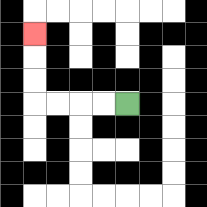{'start': '[5, 4]', 'end': '[1, 1]', 'path_directions': 'L,L,L,L,U,U,U', 'path_coordinates': '[[5, 4], [4, 4], [3, 4], [2, 4], [1, 4], [1, 3], [1, 2], [1, 1]]'}